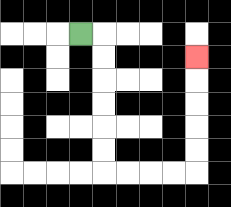{'start': '[3, 1]', 'end': '[8, 2]', 'path_directions': 'R,D,D,D,D,D,D,R,R,R,R,U,U,U,U,U', 'path_coordinates': '[[3, 1], [4, 1], [4, 2], [4, 3], [4, 4], [4, 5], [4, 6], [4, 7], [5, 7], [6, 7], [7, 7], [8, 7], [8, 6], [8, 5], [8, 4], [8, 3], [8, 2]]'}